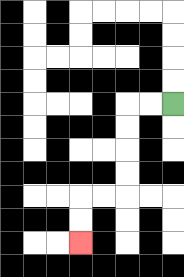{'start': '[7, 4]', 'end': '[3, 10]', 'path_directions': 'L,L,D,D,D,D,L,L,D,D', 'path_coordinates': '[[7, 4], [6, 4], [5, 4], [5, 5], [5, 6], [5, 7], [5, 8], [4, 8], [3, 8], [3, 9], [3, 10]]'}